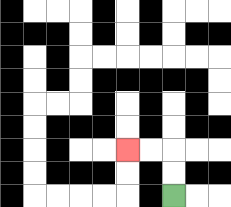{'start': '[7, 8]', 'end': '[5, 6]', 'path_directions': 'U,U,L,L', 'path_coordinates': '[[7, 8], [7, 7], [7, 6], [6, 6], [5, 6]]'}